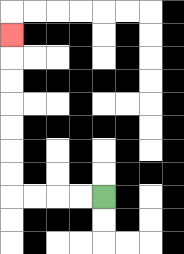{'start': '[4, 8]', 'end': '[0, 1]', 'path_directions': 'L,L,L,L,U,U,U,U,U,U,U', 'path_coordinates': '[[4, 8], [3, 8], [2, 8], [1, 8], [0, 8], [0, 7], [0, 6], [0, 5], [0, 4], [0, 3], [0, 2], [0, 1]]'}